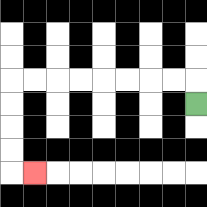{'start': '[8, 4]', 'end': '[1, 7]', 'path_directions': 'U,L,L,L,L,L,L,L,L,D,D,D,D,R', 'path_coordinates': '[[8, 4], [8, 3], [7, 3], [6, 3], [5, 3], [4, 3], [3, 3], [2, 3], [1, 3], [0, 3], [0, 4], [0, 5], [0, 6], [0, 7], [1, 7]]'}